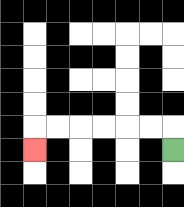{'start': '[7, 6]', 'end': '[1, 6]', 'path_directions': 'U,L,L,L,L,L,L,D', 'path_coordinates': '[[7, 6], [7, 5], [6, 5], [5, 5], [4, 5], [3, 5], [2, 5], [1, 5], [1, 6]]'}